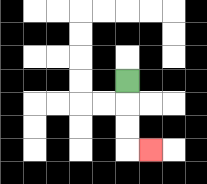{'start': '[5, 3]', 'end': '[6, 6]', 'path_directions': 'D,D,D,R', 'path_coordinates': '[[5, 3], [5, 4], [5, 5], [5, 6], [6, 6]]'}